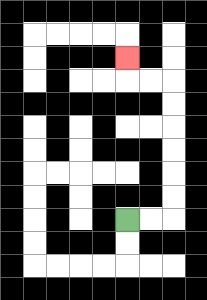{'start': '[5, 9]', 'end': '[5, 2]', 'path_directions': 'R,R,U,U,U,U,U,U,L,L,U', 'path_coordinates': '[[5, 9], [6, 9], [7, 9], [7, 8], [7, 7], [7, 6], [7, 5], [7, 4], [7, 3], [6, 3], [5, 3], [5, 2]]'}